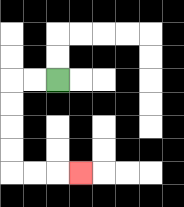{'start': '[2, 3]', 'end': '[3, 7]', 'path_directions': 'L,L,D,D,D,D,R,R,R', 'path_coordinates': '[[2, 3], [1, 3], [0, 3], [0, 4], [0, 5], [0, 6], [0, 7], [1, 7], [2, 7], [3, 7]]'}